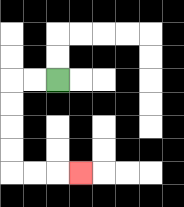{'start': '[2, 3]', 'end': '[3, 7]', 'path_directions': 'L,L,D,D,D,D,R,R,R', 'path_coordinates': '[[2, 3], [1, 3], [0, 3], [0, 4], [0, 5], [0, 6], [0, 7], [1, 7], [2, 7], [3, 7]]'}